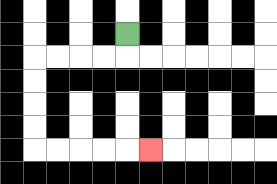{'start': '[5, 1]', 'end': '[6, 6]', 'path_directions': 'D,L,L,L,L,D,D,D,D,R,R,R,R,R', 'path_coordinates': '[[5, 1], [5, 2], [4, 2], [3, 2], [2, 2], [1, 2], [1, 3], [1, 4], [1, 5], [1, 6], [2, 6], [3, 6], [4, 6], [5, 6], [6, 6]]'}